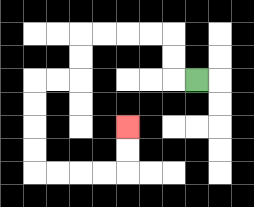{'start': '[8, 3]', 'end': '[5, 5]', 'path_directions': 'L,U,U,L,L,L,L,D,D,L,L,D,D,D,D,R,R,R,R,U,U', 'path_coordinates': '[[8, 3], [7, 3], [7, 2], [7, 1], [6, 1], [5, 1], [4, 1], [3, 1], [3, 2], [3, 3], [2, 3], [1, 3], [1, 4], [1, 5], [1, 6], [1, 7], [2, 7], [3, 7], [4, 7], [5, 7], [5, 6], [5, 5]]'}